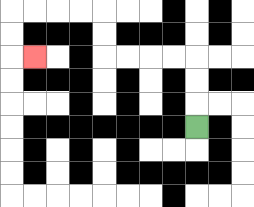{'start': '[8, 5]', 'end': '[1, 2]', 'path_directions': 'U,U,U,L,L,L,L,U,U,L,L,L,L,D,D,R', 'path_coordinates': '[[8, 5], [8, 4], [8, 3], [8, 2], [7, 2], [6, 2], [5, 2], [4, 2], [4, 1], [4, 0], [3, 0], [2, 0], [1, 0], [0, 0], [0, 1], [0, 2], [1, 2]]'}